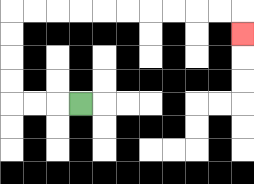{'start': '[3, 4]', 'end': '[10, 1]', 'path_directions': 'L,L,L,U,U,U,U,R,R,R,R,R,R,R,R,R,R,D', 'path_coordinates': '[[3, 4], [2, 4], [1, 4], [0, 4], [0, 3], [0, 2], [0, 1], [0, 0], [1, 0], [2, 0], [3, 0], [4, 0], [5, 0], [6, 0], [7, 0], [8, 0], [9, 0], [10, 0], [10, 1]]'}